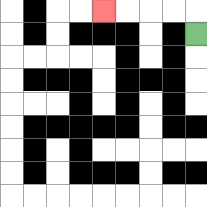{'start': '[8, 1]', 'end': '[4, 0]', 'path_directions': 'U,L,L,L,L', 'path_coordinates': '[[8, 1], [8, 0], [7, 0], [6, 0], [5, 0], [4, 0]]'}